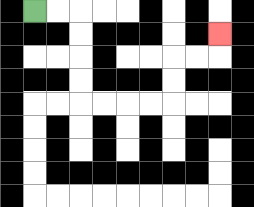{'start': '[1, 0]', 'end': '[9, 1]', 'path_directions': 'R,R,D,D,D,D,R,R,R,R,U,U,R,R,U', 'path_coordinates': '[[1, 0], [2, 0], [3, 0], [3, 1], [3, 2], [3, 3], [3, 4], [4, 4], [5, 4], [6, 4], [7, 4], [7, 3], [7, 2], [8, 2], [9, 2], [9, 1]]'}